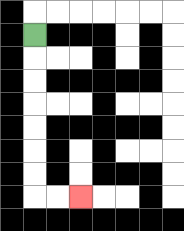{'start': '[1, 1]', 'end': '[3, 8]', 'path_directions': 'D,D,D,D,D,D,D,R,R', 'path_coordinates': '[[1, 1], [1, 2], [1, 3], [1, 4], [1, 5], [1, 6], [1, 7], [1, 8], [2, 8], [3, 8]]'}